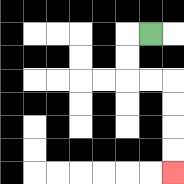{'start': '[6, 1]', 'end': '[7, 7]', 'path_directions': 'L,D,D,R,R,D,D,D,D', 'path_coordinates': '[[6, 1], [5, 1], [5, 2], [5, 3], [6, 3], [7, 3], [7, 4], [7, 5], [7, 6], [7, 7]]'}